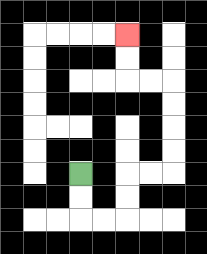{'start': '[3, 7]', 'end': '[5, 1]', 'path_directions': 'D,D,R,R,U,U,R,R,U,U,U,U,L,L,U,U', 'path_coordinates': '[[3, 7], [3, 8], [3, 9], [4, 9], [5, 9], [5, 8], [5, 7], [6, 7], [7, 7], [7, 6], [7, 5], [7, 4], [7, 3], [6, 3], [5, 3], [5, 2], [5, 1]]'}